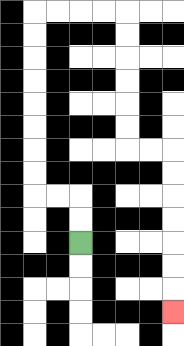{'start': '[3, 10]', 'end': '[7, 13]', 'path_directions': 'U,U,L,L,U,U,U,U,U,U,U,U,R,R,R,R,D,D,D,D,D,D,R,R,D,D,D,D,D,D,D', 'path_coordinates': '[[3, 10], [3, 9], [3, 8], [2, 8], [1, 8], [1, 7], [1, 6], [1, 5], [1, 4], [1, 3], [1, 2], [1, 1], [1, 0], [2, 0], [3, 0], [4, 0], [5, 0], [5, 1], [5, 2], [5, 3], [5, 4], [5, 5], [5, 6], [6, 6], [7, 6], [7, 7], [7, 8], [7, 9], [7, 10], [7, 11], [7, 12], [7, 13]]'}